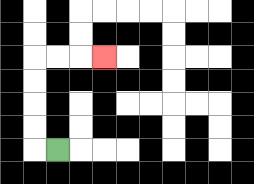{'start': '[2, 6]', 'end': '[4, 2]', 'path_directions': 'L,U,U,U,U,R,R,R', 'path_coordinates': '[[2, 6], [1, 6], [1, 5], [1, 4], [1, 3], [1, 2], [2, 2], [3, 2], [4, 2]]'}